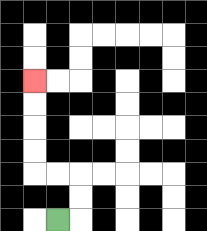{'start': '[2, 9]', 'end': '[1, 3]', 'path_directions': 'R,U,U,L,L,U,U,U,U', 'path_coordinates': '[[2, 9], [3, 9], [3, 8], [3, 7], [2, 7], [1, 7], [1, 6], [1, 5], [1, 4], [1, 3]]'}